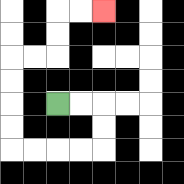{'start': '[2, 4]', 'end': '[4, 0]', 'path_directions': 'R,R,D,D,L,L,L,L,U,U,U,U,R,R,U,U,R,R', 'path_coordinates': '[[2, 4], [3, 4], [4, 4], [4, 5], [4, 6], [3, 6], [2, 6], [1, 6], [0, 6], [0, 5], [0, 4], [0, 3], [0, 2], [1, 2], [2, 2], [2, 1], [2, 0], [3, 0], [4, 0]]'}